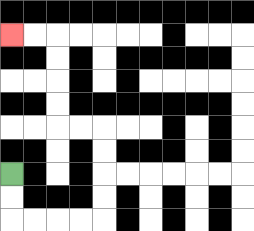{'start': '[0, 7]', 'end': '[0, 1]', 'path_directions': 'D,D,R,R,R,R,U,U,U,U,L,L,U,U,U,U,L,L', 'path_coordinates': '[[0, 7], [0, 8], [0, 9], [1, 9], [2, 9], [3, 9], [4, 9], [4, 8], [4, 7], [4, 6], [4, 5], [3, 5], [2, 5], [2, 4], [2, 3], [2, 2], [2, 1], [1, 1], [0, 1]]'}